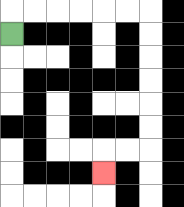{'start': '[0, 1]', 'end': '[4, 7]', 'path_directions': 'U,R,R,R,R,R,R,D,D,D,D,D,D,L,L,D', 'path_coordinates': '[[0, 1], [0, 0], [1, 0], [2, 0], [3, 0], [4, 0], [5, 0], [6, 0], [6, 1], [6, 2], [6, 3], [6, 4], [6, 5], [6, 6], [5, 6], [4, 6], [4, 7]]'}